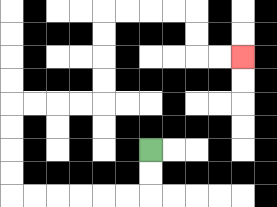{'start': '[6, 6]', 'end': '[10, 2]', 'path_directions': 'D,D,L,L,L,L,L,L,U,U,U,U,R,R,R,R,U,U,U,U,R,R,R,R,D,D,R,R', 'path_coordinates': '[[6, 6], [6, 7], [6, 8], [5, 8], [4, 8], [3, 8], [2, 8], [1, 8], [0, 8], [0, 7], [0, 6], [0, 5], [0, 4], [1, 4], [2, 4], [3, 4], [4, 4], [4, 3], [4, 2], [4, 1], [4, 0], [5, 0], [6, 0], [7, 0], [8, 0], [8, 1], [8, 2], [9, 2], [10, 2]]'}